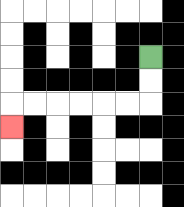{'start': '[6, 2]', 'end': '[0, 5]', 'path_directions': 'D,D,L,L,L,L,L,L,D', 'path_coordinates': '[[6, 2], [6, 3], [6, 4], [5, 4], [4, 4], [3, 4], [2, 4], [1, 4], [0, 4], [0, 5]]'}